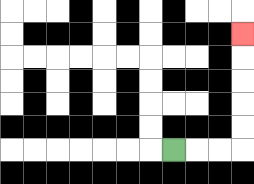{'start': '[7, 6]', 'end': '[10, 1]', 'path_directions': 'R,R,R,U,U,U,U,U', 'path_coordinates': '[[7, 6], [8, 6], [9, 6], [10, 6], [10, 5], [10, 4], [10, 3], [10, 2], [10, 1]]'}